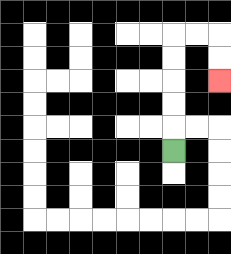{'start': '[7, 6]', 'end': '[9, 3]', 'path_directions': 'U,U,U,U,U,R,R,D,D', 'path_coordinates': '[[7, 6], [7, 5], [7, 4], [7, 3], [7, 2], [7, 1], [8, 1], [9, 1], [9, 2], [9, 3]]'}